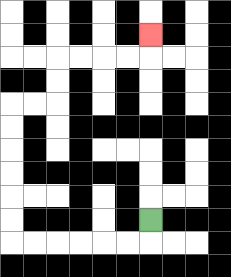{'start': '[6, 9]', 'end': '[6, 1]', 'path_directions': 'D,L,L,L,L,L,L,U,U,U,U,U,U,R,R,U,U,R,R,R,R,U', 'path_coordinates': '[[6, 9], [6, 10], [5, 10], [4, 10], [3, 10], [2, 10], [1, 10], [0, 10], [0, 9], [0, 8], [0, 7], [0, 6], [0, 5], [0, 4], [1, 4], [2, 4], [2, 3], [2, 2], [3, 2], [4, 2], [5, 2], [6, 2], [6, 1]]'}